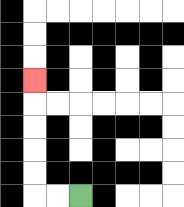{'start': '[3, 8]', 'end': '[1, 3]', 'path_directions': 'L,L,U,U,U,U,U', 'path_coordinates': '[[3, 8], [2, 8], [1, 8], [1, 7], [1, 6], [1, 5], [1, 4], [1, 3]]'}